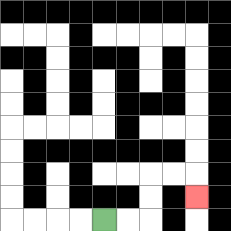{'start': '[4, 9]', 'end': '[8, 8]', 'path_directions': 'R,R,U,U,R,R,D', 'path_coordinates': '[[4, 9], [5, 9], [6, 9], [6, 8], [6, 7], [7, 7], [8, 7], [8, 8]]'}